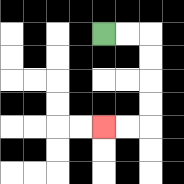{'start': '[4, 1]', 'end': '[4, 5]', 'path_directions': 'R,R,D,D,D,D,L,L', 'path_coordinates': '[[4, 1], [5, 1], [6, 1], [6, 2], [6, 3], [6, 4], [6, 5], [5, 5], [4, 5]]'}